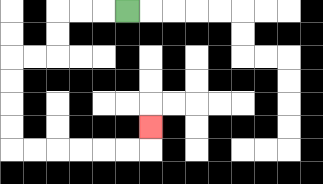{'start': '[5, 0]', 'end': '[6, 5]', 'path_directions': 'L,L,L,D,D,L,L,D,D,D,D,R,R,R,R,R,R,U', 'path_coordinates': '[[5, 0], [4, 0], [3, 0], [2, 0], [2, 1], [2, 2], [1, 2], [0, 2], [0, 3], [0, 4], [0, 5], [0, 6], [1, 6], [2, 6], [3, 6], [4, 6], [5, 6], [6, 6], [6, 5]]'}